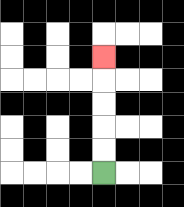{'start': '[4, 7]', 'end': '[4, 2]', 'path_directions': 'U,U,U,U,U', 'path_coordinates': '[[4, 7], [4, 6], [4, 5], [4, 4], [4, 3], [4, 2]]'}